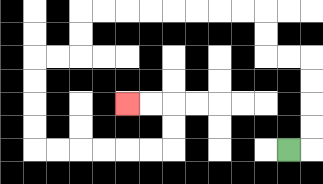{'start': '[12, 6]', 'end': '[5, 4]', 'path_directions': 'R,U,U,U,U,L,L,U,U,L,L,L,L,L,L,L,L,D,D,L,L,D,D,D,D,R,R,R,R,R,R,U,U,L,L', 'path_coordinates': '[[12, 6], [13, 6], [13, 5], [13, 4], [13, 3], [13, 2], [12, 2], [11, 2], [11, 1], [11, 0], [10, 0], [9, 0], [8, 0], [7, 0], [6, 0], [5, 0], [4, 0], [3, 0], [3, 1], [3, 2], [2, 2], [1, 2], [1, 3], [1, 4], [1, 5], [1, 6], [2, 6], [3, 6], [4, 6], [5, 6], [6, 6], [7, 6], [7, 5], [7, 4], [6, 4], [5, 4]]'}